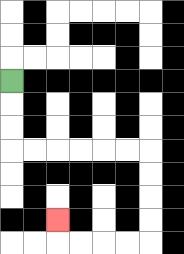{'start': '[0, 3]', 'end': '[2, 9]', 'path_directions': 'D,D,D,R,R,R,R,R,R,D,D,D,D,L,L,L,L,U', 'path_coordinates': '[[0, 3], [0, 4], [0, 5], [0, 6], [1, 6], [2, 6], [3, 6], [4, 6], [5, 6], [6, 6], [6, 7], [6, 8], [6, 9], [6, 10], [5, 10], [4, 10], [3, 10], [2, 10], [2, 9]]'}